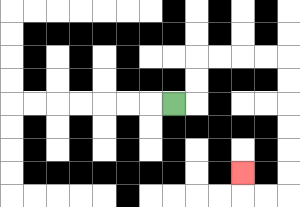{'start': '[7, 4]', 'end': '[10, 7]', 'path_directions': 'R,U,U,R,R,R,R,D,D,D,D,D,D,L,L,U', 'path_coordinates': '[[7, 4], [8, 4], [8, 3], [8, 2], [9, 2], [10, 2], [11, 2], [12, 2], [12, 3], [12, 4], [12, 5], [12, 6], [12, 7], [12, 8], [11, 8], [10, 8], [10, 7]]'}